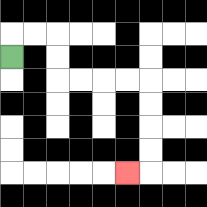{'start': '[0, 2]', 'end': '[5, 7]', 'path_directions': 'U,R,R,D,D,R,R,R,R,D,D,D,D,L', 'path_coordinates': '[[0, 2], [0, 1], [1, 1], [2, 1], [2, 2], [2, 3], [3, 3], [4, 3], [5, 3], [6, 3], [6, 4], [6, 5], [6, 6], [6, 7], [5, 7]]'}